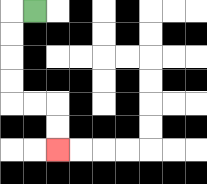{'start': '[1, 0]', 'end': '[2, 6]', 'path_directions': 'L,D,D,D,D,R,R,D,D', 'path_coordinates': '[[1, 0], [0, 0], [0, 1], [0, 2], [0, 3], [0, 4], [1, 4], [2, 4], [2, 5], [2, 6]]'}